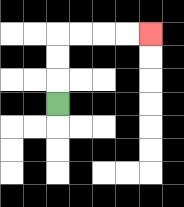{'start': '[2, 4]', 'end': '[6, 1]', 'path_directions': 'U,U,U,R,R,R,R', 'path_coordinates': '[[2, 4], [2, 3], [2, 2], [2, 1], [3, 1], [4, 1], [5, 1], [6, 1]]'}